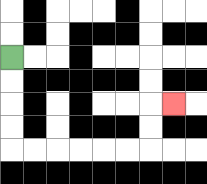{'start': '[0, 2]', 'end': '[7, 4]', 'path_directions': 'D,D,D,D,R,R,R,R,R,R,U,U,R', 'path_coordinates': '[[0, 2], [0, 3], [0, 4], [0, 5], [0, 6], [1, 6], [2, 6], [3, 6], [4, 6], [5, 6], [6, 6], [6, 5], [6, 4], [7, 4]]'}